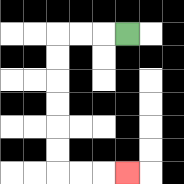{'start': '[5, 1]', 'end': '[5, 7]', 'path_directions': 'L,L,L,D,D,D,D,D,D,R,R,R', 'path_coordinates': '[[5, 1], [4, 1], [3, 1], [2, 1], [2, 2], [2, 3], [2, 4], [2, 5], [2, 6], [2, 7], [3, 7], [4, 7], [5, 7]]'}